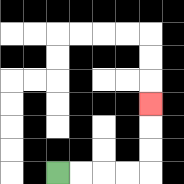{'start': '[2, 7]', 'end': '[6, 4]', 'path_directions': 'R,R,R,R,U,U,U', 'path_coordinates': '[[2, 7], [3, 7], [4, 7], [5, 7], [6, 7], [6, 6], [6, 5], [6, 4]]'}